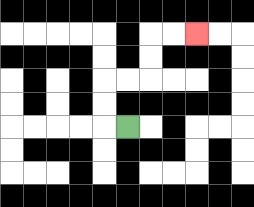{'start': '[5, 5]', 'end': '[8, 1]', 'path_directions': 'L,U,U,R,R,U,U,R,R', 'path_coordinates': '[[5, 5], [4, 5], [4, 4], [4, 3], [5, 3], [6, 3], [6, 2], [6, 1], [7, 1], [8, 1]]'}